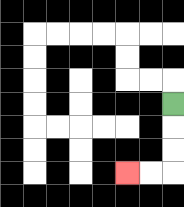{'start': '[7, 4]', 'end': '[5, 7]', 'path_directions': 'D,D,D,L,L', 'path_coordinates': '[[7, 4], [7, 5], [7, 6], [7, 7], [6, 7], [5, 7]]'}